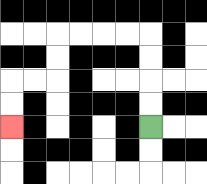{'start': '[6, 5]', 'end': '[0, 5]', 'path_directions': 'U,U,U,U,L,L,L,L,D,D,L,L,D,D', 'path_coordinates': '[[6, 5], [6, 4], [6, 3], [6, 2], [6, 1], [5, 1], [4, 1], [3, 1], [2, 1], [2, 2], [2, 3], [1, 3], [0, 3], [0, 4], [0, 5]]'}